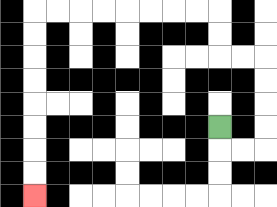{'start': '[9, 5]', 'end': '[1, 8]', 'path_directions': 'D,R,R,U,U,U,U,L,L,U,U,L,L,L,L,L,L,L,L,D,D,D,D,D,D,D,D', 'path_coordinates': '[[9, 5], [9, 6], [10, 6], [11, 6], [11, 5], [11, 4], [11, 3], [11, 2], [10, 2], [9, 2], [9, 1], [9, 0], [8, 0], [7, 0], [6, 0], [5, 0], [4, 0], [3, 0], [2, 0], [1, 0], [1, 1], [1, 2], [1, 3], [1, 4], [1, 5], [1, 6], [1, 7], [1, 8]]'}